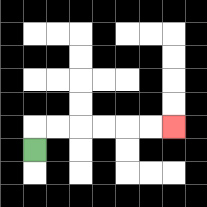{'start': '[1, 6]', 'end': '[7, 5]', 'path_directions': 'U,R,R,R,R,R,R', 'path_coordinates': '[[1, 6], [1, 5], [2, 5], [3, 5], [4, 5], [5, 5], [6, 5], [7, 5]]'}